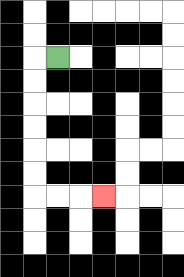{'start': '[2, 2]', 'end': '[4, 8]', 'path_directions': 'L,D,D,D,D,D,D,R,R,R', 'path_coordinates': '[[2, 2], [1, 2], [1, 3], [1, 4], [1, 5], [1, 6], [1, 7], [1, 8], [2, 8], [3, 8], [4, 8]]'}